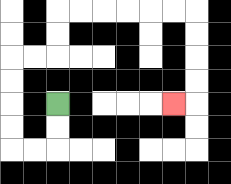{'start': '[2, 4]', 'end': '[7, 4]', 'path_directions': 'D,D,L,L,U,U,U,U,R,R,U,U,R,R,R,R,R,R,D,D,D,D,L', 'path_coordinates': '[[2, 4], [2, 5], [2, 6], [1, 6], [0, 6], [0, 5], [0, 4], [0, 3], [0, 2], [1, 2], [2, 2], [2, 1], [2, 0], [3, 0], [4, 0], [5, 0], [6, 0], [7, 0], [8, 0], [8, 1], [8, 2], [8, 3], [8, 4], [7, 4]]'}